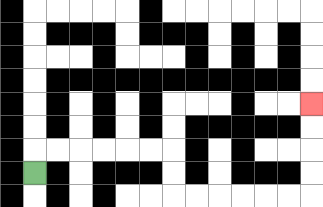{'start': '[1, 7]', 'end': '[13, 4]', 'path_directions': 'U,R,R,R,R,R,R,D,D,R,R,R,R,R,R,U,U,U,U', 'path_coordinates': '[[1, 7], [1, 6], [2, 6], [3, 6], [4, 6], [5, 6], [6, 6], [7, 6], [7, 7], [7, 8], [8, 8], [9, 8], [10, 8], [11, 8], [12, 8], [13, 8], [13, 7], [13, 6], [13, 5], [13, 4]]'}